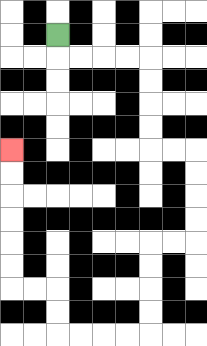{'start': '[2, 1]', 'end': '[0, 6]', 'path_directions': 'D,R,R,R,R,D,D,D,D,R,R,D,D,D,D,L,L,D,D,D,D,L,L,L,L,U,U,L,L,U,U,U,U,U,U', 'path_coordinates': '[[2, 1], [2, 2], [3, 2], [4, 2], [5, 2], [6, 2], [6, 3], [6, 4], [6, 5], [6, 6], [7, 6], [8, 6], [8, 7], [8, 8], [8, 9], [8, 10], [7, 10], [6, 10], [6, 11], [6, 12], [6, 13], [6, 14], [5, 14], [4, 14], [3, 14], [2, 14], [2, 13], [2, 12], [1, 12], [0, 12], [0, 11], [0, 10], [0, 9], [0, 8], [0, 7], [0, 6]]'}